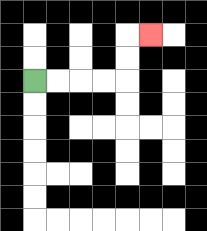{'start': '[1, 3]', 'end': '[6, 1]', 'path_directions': 'R,R,R,R,U,U,R', 'path_coordinates': '[[1, 3], [2, 3], [3, 3], [4, 3], [5, 3], [5, 2], [5, 1], [6, 1]]'}